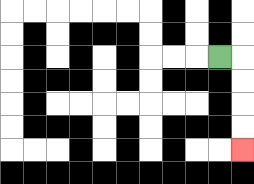{'start': '[9, 2]', 'end': '[10, 6]', 'path_directions': 'R,D,D,D,D', 'path_coordinates': '[[9, 2], [10, 2], [10, 3], [10, 4], [10, 5], [10, 6]]'}